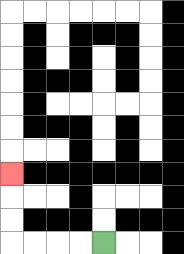{'start': '[4, 10]', 'end': '[0, 7]', 'path_directions': 'L,L,L,L,U,U,U', 'path_coordinates': '[[4, 10], [3, 10], [2, 10], [1, 10], [0, 10], [0, 9], [0, 8], [0, 7]]'}